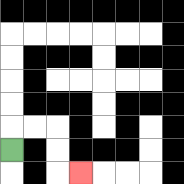{'start': '[0, 6]', 'end': '[3, 7]', 'path_directions': 'U,R,R,D,D,R', 'path_coordinates': '[[0, 6], [0, 5], [1, 5], [2, 5], [2, 6], [2, 7], [3, 7]]'}